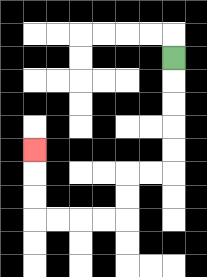{'start': '[7, 2]', 'end': '[1, 6]', 'path_directions': 'D,D,D,D,D,L,L,D,D,L,L,L,L,U,U,U', 'path_coordinates': '[[7, 2], [7, 3], [7, 4], [7, 5], [7, 6], [7, 7], [6, 7], [5, 7], [5, 8], [5, 9], [4, 9], [3, 9], [2, 9], [1, 9], [1, 8], [1, 7], [1, 6]]'}